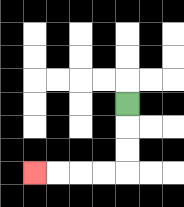{'start': '[5, 4]', 'end': '[1, 7]', 'path_directions': 'D,D,D,L,L,L,L', 'path_coordinates': '[[5, 4], [5, 5], [5, 6], [5, 7], [4, 7], [3, 7], [2, 7], [1, 7]]'}